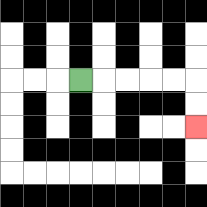{'start': '[3, 3]', 'end': '[8, 5]', 'path_directions': 'R,R,R,R,R,D,D', 'path_coordinates': '[[3, 3], [4, 3], [5, 3], [6, 3], [7, 3], [8, 3], [8, 4], [8, 5]]'}